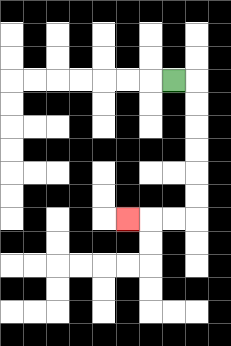{'start': '[7, 3]', 'end': '[5, 9]', 'path_directions': 'R,D,D,D,D,D,D,L,L,L', 'path_coordinates': '[[7, 3], [8, 3], [8, 4], [8, 5], [8, 6], [8, 7], [8, 8], [8, 9], [7, 9], [6, 9], [5, 9]]'}